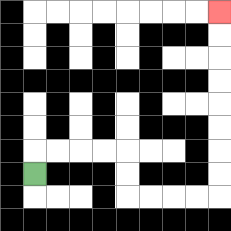{'start': '[1, 7]', 'end': '[9, 0]', 'path_directions': 'U,R,R,R,R,D,D,R,R,R,R,U,U,U,U,U,U,U,U', 'path_coordinates': '[[1, 7], [1, 6], [2, 6], [3, 6], [4, 6], [5, 6], [5, 7], [5, 8], [6, 8], [7, 8], [8, 8], [9, 8], [9, 7], [9, 6], [9, 5], [9, 4], [9, 3], [9, 2], [9, 1], [9, 0]]'}